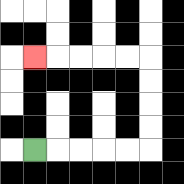{'start': '[1, 6]', 'end': '[1, 2]', 'path_directions': 'R,R,R,R,R,U,U,U,U,L,L,L,L,L', 'path_coordinates': '[[1, 6], [2, 6], [3, 6], [4, 6], [5, 6], [6, 6], [6, 5], [6, 4], [6, 3], [6, 2], [5, 2], [4, 2], [3, 2], [2, 2], [1, 2]]'}